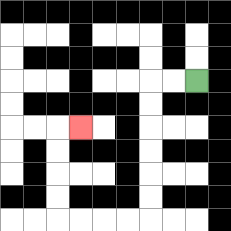{'start': '[8, 3]', 'end': '[3, 5]', 'path_directions': 'L,L,D,D,D,D,D,D,L,L,L,L,U,U,U,U,R', 'path_coordinates': '[[8, 3], [7, 3], [6, 3], [6, 4], [6, 5], [6, 6], [6, 7], [6, 8], [6, 9], [5, 9], [4, 9], [3, 9], [2, 9], [2, 8], [2, 7], [2, 6], [2, 5], [3, 5]]'}